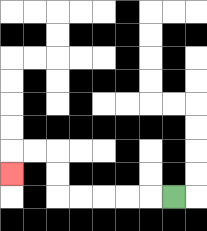{'start': '[7, 8]', 'end': '[0, 7]', 'path_directions': 'L,L,L,L,L,U,U,L,L,D', 'path_coordinates': '[[7, 8], [6, 8], [5, 8], [4, 8], [3, 8], [2, 8], [2, 7], [2, 6], [1, 6], [0, 6], [0, 7]]'}